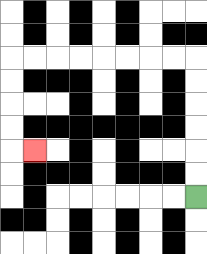{'start': '[8, 8]', 'end': '[1, 6]', 'path_directions': 'U,U,U,U,U,U,L,L,L,L,L,L,L,L,D,D,D,D,R', 'path_coordinates': '[[8, 8], [8, 7], [8, 6], [8, 5], [8, 4], [8, 3], [8, 2], [7, 2], [6, 2], [5, 2], [4, 2], [3, 2], [2, 2], [1, 2], [0, 2], [0, 3], [0, 4], [0, 5], [0, 6], [1, 6]]'}